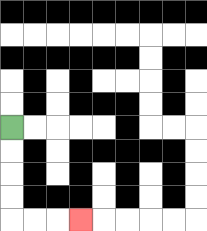{'start': '[0, 5]', 'end': '[3, 9]', 'path_directions': 'D,D,D,D,R,R,R', 'path_coordinates': '[[0, 5], [0, 6], [0, 7], [0, 8], [0, 9], [1, 9], [2, 9], [3, 9]]'}